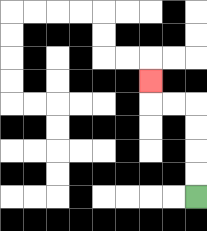{'start': '[8, 8]', 'end': '[6, 3]', 'path_directions': 'U,U,U,U,L,L,U', 'path_coordinates': '[[8, 8], [8, 7], [8, 6], [8, 5], [8, 4], [7, 4], [6, 4], [6, 3]]'}